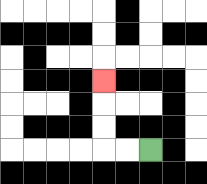{'start': '[6, 6]', 'end': '[4, 3]', 'path_directions': 'L,L,U,U,U', 'path_coordinates': '[[6, 6], [5, 6], [4, 6], [4, 5], [4, 4], [4, 3]]'}